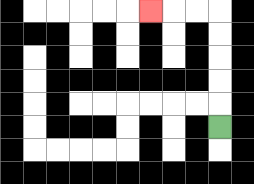{'start': '[9, 5]', 'end': '[6, 0]', 'path_directions': 'U,U,U,U,U,L,L,L', 'path_coordinates': '[[9, 5], [9, 4], [9, 3], [9, 2], [9, 1], [9, 0], [8, 0], [7, 0], [6, 0]]'}